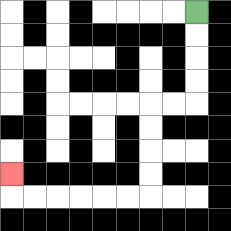{'start': '[8, 0]', 'end': '[0, 7]', 'path_directions': 'D,D,D,D,L,L,D,D,D,D,L,L,L,L,L,L,U', 'path_coordinates': '[[8, 0], [8, 1], [8, 2], [8, 3], [8, 4], [7, 4], [6, 4], [6, 5], [6, 6], [6, 7], [6, 8], [5, 8], [4, 8], [3, 8], [2, 8], [1, 8], [0, 8], [0, 7]]'}